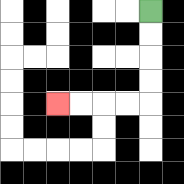{'start': '[6, 0]', 'end': '[2, 4]', 'path_directions': 'D,D,D,D,L,L,L,L', 'path_coordinates': '[[6, 0], [6, 1], [6, 2], [6, 3], [6, 4], [5, 4], [4, 4], [3, 4], [2, 4]]'}